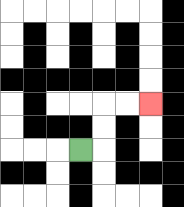{'start': '[3, 6]', 'end': '[6, 4]', 'path_directions': 'R,U,U,R,R', 'path_coordinates': '[[3, 6], [4, 6], [4, 5], [4, 4], [5, 4], [6, 4]]'}